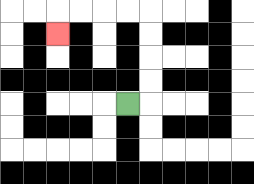{'start': '[5, 4]', 'end': '[2, 1]', 'path_directions': 'R,U,U,U,U,L,L,L,L,D', 'path_coordinates': '[[5, 4], [6, 4], [6, 3], [6, 2], [6, 1], [6, 0], [5, 0], [4, 0], [3, 0], [2, 0], [2, 1]]'}